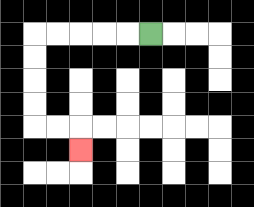{'start': '[6, 1]', 'end': '[3, 6]', 'path_directions': 'L,L,L,L,L,D,D,D,D,R,R,D', 'path_coordinates': '[[6, 1], [5, 1], [4, 1], [3, 1], [2, 1], [1, 1], [1, 2], [1, 3], [1, 4], [1, 5], [2, 5], [3, 5], [3, 6]]'}